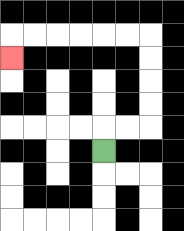{'start': '[4, 6]', 'end': '[0, 2]', 'path_directions': 'U,R,R,U,U,U,U,L,L,L,L,L,L,D', 'path_coordinates': '[[4, 6], [4, 5], [5, 5], [6, 5], [6, 4], [6, 3], [6, 2], [6, 1], [5, 1], [4, 1], [3, 1], [2, 1], [1, 1], [0, 1], [0, 2]]'}